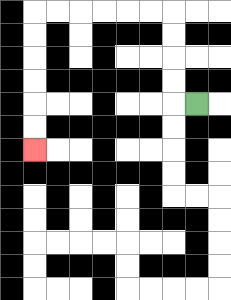{'start': '[8, 4]', 'end': '[1, 6]', 'path_directions': 'L,U,U,U,U,L,L,L,L,L,L,D,D,D,D,D,D', 'path_coordinates': '[[8, 4], [7, 4], [7, 3], [7, 2], [7, 1], [7, 0], [6, 0], [5, 0], [4, 0], [3, 0], [2, 0], [1, 0], [1, 1], [1, 2], [1, 3], [1, 4], [1, 5], [1, 6]]'}